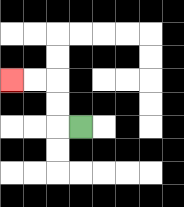{'start': '[3, 5]', 'end': '[0, 3]', 'path_directions': 'L,U,U,L,L', 'path_coordinates': '[[3, 5], [2, 5], [2, 4], [2, 3], [1, 3], [0, 3]]'}